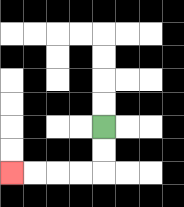{'start': '[4, 5]', 'end': '[0, 7]', 'path_directions': 'D,D,L,L,L,L', 'path_coordinates': '[[4, 5], [4, 6], [4, 7], [3, 7], [2, 7], [1, 7], [0, 7]]'}